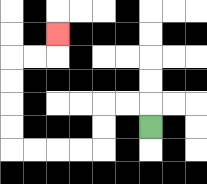{'start': '[6, 5]', 'end': '[2, 1]', 'path_directions': 'U,L,L,D,D,L,L,L,L,U,U,U,U,R,R,U', 'path_coordinates': '[[6, 5], [6, 4], [5, 4], [4, 4], [4, 5], [4, 6], [3, 6], [2, 6], [1, 6], [0, 6], [0, 5], [0, 4], [0, 3], [0, 2], [1, 2], [2, 2], [2, 1]]'}